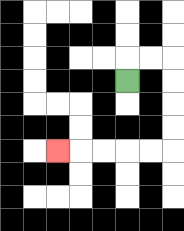{'start': '[5, 3]', 'end': '[2, 6]', 'path_directions': 'U,R,R,D,D,D,D,L,L,L,L,L', 'path_coordinates': '[[5, 3], [5, 2], [6, 2], [7, 2], [7, 3], [7, 4], [7, 5], [7, 6], [6, 6], [5, 6], [4, 6], [3, 6], [2, 6]]'}